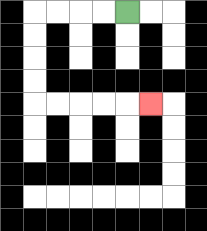{'start': '[5, 0]', 'end': '[6, 4]', 'path_directions': 'L,L,L,L,D,D,D,D,R,R,R,R,R', 'path_coordinates': '[[5, 0], [4, 0], [3, 0], [2, 0], [1, 0], [1, 1], [1, 2], [1, 3], [1, 4], [2, 4], [3, 4], [4, 4], [5, 4], [6, 4]]'}